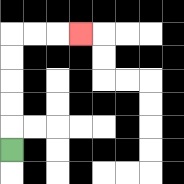{'start': '[0, 6]', 'end': '[3, 1]', 'path_directions': 'U,U,U,U,U,R,R,R', 'path_coordinates': '[[0, 6], [0, 5], [0, 4], [0, 3], [0, 2], [0, 1], [1, 1], [2, 1], [3, 1]]'}